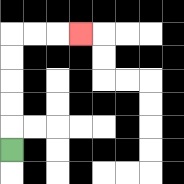{'start': '[0, 6]', 'end': '[3, 1]', 'path_directions': 'U,U,U,U,U,R,R,R', 'path_coordinates': '[[0, 6], [0, 5], [0, 4], [0, 3], [0, 2], [0, 1], [1, 1], [2, 1], [3, 1]]'}